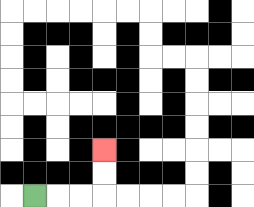{'start': '[1, 8]', 'end': '[4, 6]', 'path_directions': 'R,R,R,U,U', 'path_coordinates': '[[1, 8], [2, 8], [3, 8], [4, 8], [4, 7], [4, 6]]'}